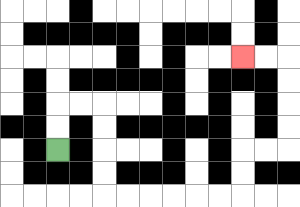{'start': '[2, 6]', 'end': '[10, 2]', 'path_directions': 'U,U,R,R,D,D,D,D,R,R,R,R,R,R,U,U,R,R,U,U,U,U,L,L', 'path_coordinates': '[[2, 6], [2, 5], [2, 4], [3, 4], [4, 4], [4, 5], [4, 6], [4, 7], [4, 8], [5, 8], [6, 8], [7, 8], [8, 8], [9, 8], [10, 8], [10, 7], [10, 6], [11, 6], [12, 6], [12, 5], [12, 4], [12, 3], [12, 2], [11, 2], [10, 2]]'}